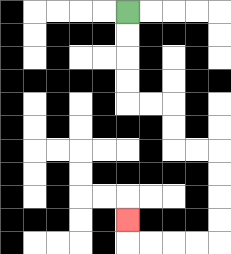{'start': '[5, 0]', 'end': '[5, 9]', 'path_directions': 'D,D,D,D,R,R,D,D,R,R,D,D,D,D,L,L,L,L,U', 'path_coordinates': '[[5, 0], [5, 1], [5, 2], [5, 3], [5, 4], [6, 4], [7, 4], [7, 5], [7, 6], [8, 6], [9, 6], [9, 7], [9, 8], [9, 9], [9, 10], [8, 10], [7, 10], [6, 10], [5, 10], [5, 9]]'}